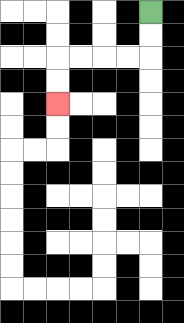{'start': '[6, 0]', 'end': '[2, 4]', 'path_directions': 'D,D,L,L,L,L,D,D', 'path_coordinates': '[[6, 0], [6, 1], [6, 2], [5, 2], [4, 2], [3, 2], [2, 2], [2, 3], [2, 4]]'}